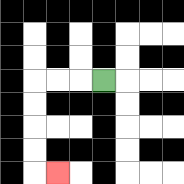{'start': '[4, 3]', 'end': '[2, 7]', 'path_directions': 'L,L,L,D,D,D,D,R', 'path_coordinates': '[[4, 3], [3, 3], [2, 3], [1, 3], [1, 4], [1, 5], [1, 6], [1, 7], [2, 7]]'}